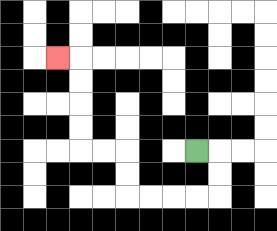{'start': '[8, 6]', 'end': '[2, 2]', 'path_directions': 'R,D,D,L,L,L,L,U,U,L,L,U,U,U,U,L', 'path_coordinates': '[[8, 6], [9, 6], [9, 7], [9, 8], [8, 8], [7, 8], [6, 8], [5, 8], [5, 7], [5, 6], [4, 6], [3, 6], [3, 5], [3, 4], [3, 3], [3, 2], [2, 2]]'}